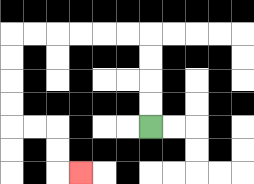{'start': '[6, 5]', 'end': '[3, 7]', 'path_directions': 'U,U,U,U,L,L,L,L,L,L,D,D,D,D,R,R,D,D,R', 'path_coordinates': '[[6, 5], [6, 4], [6, 3], [6, 2], [6, 1], [5, 1], [4, 1], [3, 1], [2, 1], [1, 1], [0, 1], [0, 2], [0, 3], [0, 4], [0, 5], [1, 5], [2, 5], [2, 6], [2, 7], [3, 7]]'}